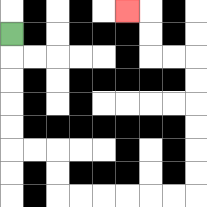{'start': '[0, 1]', 'end': '[5, 0]', 'path_directions': 'D,D,D,D,D,R,R,D,D,R,R,R,R,R,R,U,U,U,U,U,U,L,L,U,U,L', 'path_coordinates': '[[0, 1], [0, 2], [0, 3], [0, 4], [0, 5], [0, 6], [1, 6], [2, 6], [2, 7], [2, 8], [3, 8], [4, 8], [5, 8], [6, 8], [7, 8], [8, 8], [8, 7], [8, 6], [8, 5], [8, 4], [8, 3], [8, 2], [7, 2], [6, 2], [6, 1], [6, 0], [5, 0]]'}